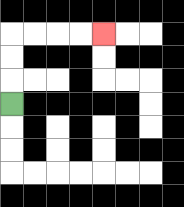{'start': '[0, 4]', 'end': '[4, 1]', 'path_directions': 'U,U,U,R,R,R,R', 'path_coordinates': '[[0, 4], [0, 3], [0, 2], [0, 1], [1, 1], [2, 1], [3, 1], [4, 1]]'}